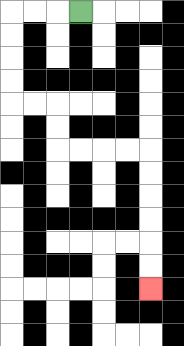{'start': '[3, 0]', 'end': '[6, 12]', 'path_directions': 'L,L,L,D,D,D,D,R,R,D,D,R,R,R,R,D,D,D,D,D,D', 'path_coordinates': '[[3, 0], [2, 0], [1, 0], [0, 0], [0, 1], [0, 2], [0, 3], [0, 4], [1, 4], [2, 4], [2, 5], [2, 6], [3, 6], [4, 6], [5, 6], [6, 6], [6, 7], [6, 8], [6, 9], [6, 10], [6, 11], [6, 12]]'}